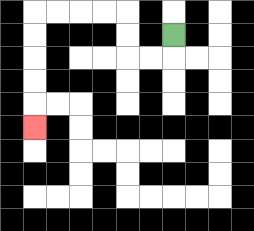{'start': '[7, 1]', 'end': '[1, 5]', 'path_directions': 'D,L,L,U,U,L,L,L,L,D,D,D,D,D', 'path_coordinates': '[[7, 1], [7, 2], [6, 2], [5, 2], [5, 1], [5, 0], [4, 0], [3, 0], [2, 0], [1, 0], [1, 1], [1, 2], [1, 3], [1, 4], [1, 5]]'}